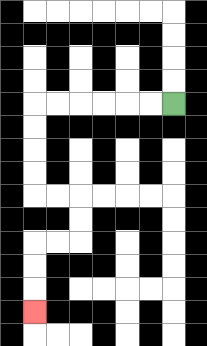{'start': '[7, 4]', 'end': '[1, 13]', 'path_directions': 'L,L,L,L,L,L,D,D,D,D,R,R,D,D,L,L,D,D,D', 'path_coordinates': '[[7, 4], [6, 4], [5, 4], [4, 4], [3, 4], [2, 4], [1, 4], [1, 5], [1, 6], [1, 7], [1, 8], [2, 8], [3, 8], [3, 9], [3, 10], [2, 10], [1, 10], [1, 11], [1, 12], [1, 13]]'}